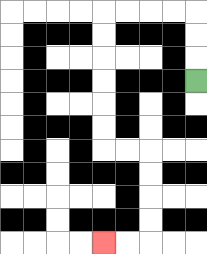{'start': '[8, 3]', 'end': '[4, 10]', 'path_directions': 'U,U,U,L,L,L,L,D,D,D,D,D,D,R,R,D,D,D,D,L,L', 'path_coordinates': '[[8, 3], [8, 2], [8, 1], [8, 0], [7, 0], [6, 0], [5, 0], [4, 0], [4, 1], [4, 2], [4, 3], [4, 4], [4, 5], [4, 6], [5, 6], [6, 6], [6, 7], [6, 8], [6, 9], [6, 10], [5, 10], [4, 10]]'}